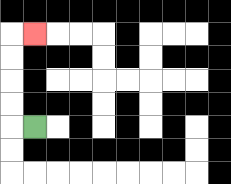{'start': '[1, 5]', 'end': '[1, 1]', 'path_directions': 'L,U,U,U,U,R', 'path_coordinates': '[[1, 5], [0, 5], [0, 4], [0, 3], [0, 2], [0, 1], [1, 1]]'}